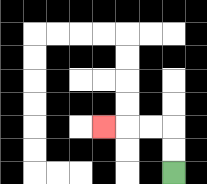{'start': '[7, 7]', 'end': '[4, 5]', 'path_directions': 'U,U,L,L,L', 'path_coordinates': '[[7, 7], [7, 6], [7, 5], [6, 5], [5, 5], [4, 5]]'}